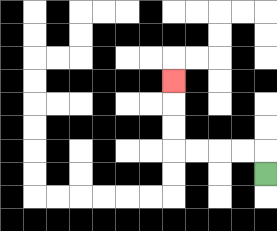{'start': '[11, 7]', 'end': '[7, 3]', 'path_directions': 'U,L,L,L,L,U,U,U', 'path_coordinates': '[[11, 7], [11, 6], [10, 6], [9, 6], [8, 6], [7, 6], [7, 5], [7, 4], [7, 3]]'}